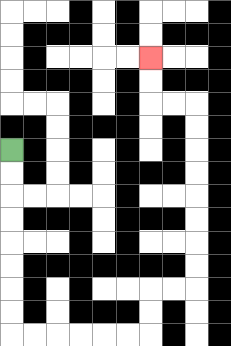{'start': '[0, 6]', 'end': '[6, 2]', 'path_directions': 'D,D,D,D,D,D,D,D,R,R,R,R,R,R,U,U,R,R,U,U,U,U,U,U,U,U,L,L,U,U', 'path_coordinates': '[[0, 6], [0, 7], [0, 8], [0, 9], [0, 10], [0, 11], [0, 12], [0, 13], [0, 14], [1, 14], [2, 14], [3, 14], [4, 14], [5, 14], [6, 14], [6, 13], [6, 12], [7, 12], [8, 12], [8, 11], [8, 10], [8, 9], [8, 8], [8, 7], [8, 6], [8, 5], [8, 4], [7, 4], [6, 4], [6, 3], [6, 2]]'}